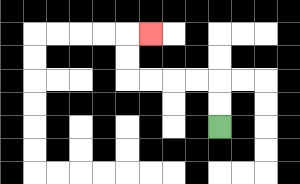{'start': '[9, 5]', 'end': '[6, 1]', 'path_directions': 'U,U,L,L,L,L,U,U,R', 'path_coordinates': '[[9, 5], [9, 4], [9, 3], [8, 3], [7, 3], [6, 3], [5, 3], [5, 2], [5, 1], [6, 1]]'}